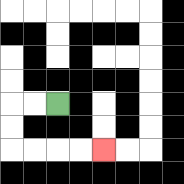{'start': '[2, 4]', 'end': '[4, 6]', 'path_directions': 'L,L,D,D,R,R,R,R', 'path_coordinates': '[[2, 4], [1, 4], [0, 4], [0, 5], [0, 6], [1, 6], [2, 6], [3, 6], [4, 6]]'}